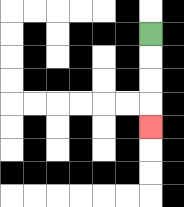{'start': '[6, 1]', 'end': '[6, 5]', 'path_directions': 'D,D,D,D', 'path_coordinates': '[[6, 1], [6, 2], [6, 3], [6, 4], [6, 5]]'}